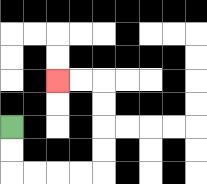{'start': '[0, 5]', 'end': '[2, 3]', 'path_directions': 'D,D,R,R,R,R,U,U,U,U,L,L', 'path_coordinates': '[[0, 5], [0, 6], [0, 7], [1, 7], [2, 7], [3, 7], [4, 7], [4, 6], [4, 5], [4, 4], [4, 3], [3, 3], [2, 3]]'}